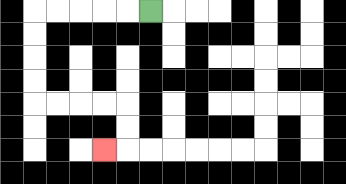{'start': '[6, 0]', 'end': '[4, 6]', 'path_directions': 'L,L,L,L,L,D,D,D,D,R,R,R,R,D,D,L', 'path_coordinates': '[[6, 0], [5, 0], [4, 0], [3, 0], [2, 0], [1, 0], [1, 1], [1, 2], [1, 3], [1, 4], [2, 4], [3, 4], [4, 4], [5, 4], [5, 5], [5, 6], [4, 6]]'}